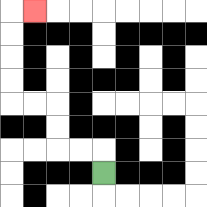{'start': '[4, 7]', 'end': '[1, 0]', 'path_directions': 'U,L,L,U,U,L,L,U,U,U,U,R', 'path_coordinates': '[[4, 7], [4, 6], [3, 6], [2, 6], [2, 5], [2, 4], [1, 4], [0, 4], [0, 3], [0, 2], [0, 1], [0, 0], [1, 0]]'}